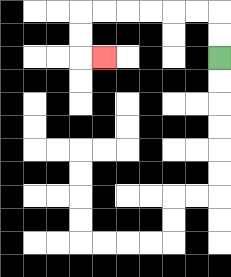{'start': '[9, 2]', 'end': '[4, 2]', 'path_directions': 'U,U,L,L,L,L,L,L,D,D,R', 'path_coordinates': '[[9, 2], [9, 1], [9, 0], [8, 0], [7, 0], [6, 0], [5, 0], [4, 0], [3, 0], [3, 1], [3, 2], [4, 2]]'}